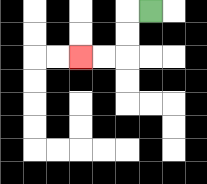{'start': '[6, 0]', 'end': '[3, 2]', 'path_directions': 'L,D,D,L,L', 'path_coordinates': '[[6, 0], [5, 0], [5, 1], [5, 2], [4, 2], [3, 2]]'}